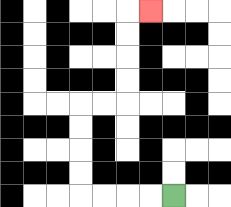{'start': '[7, 8]', 'end': '[6, 0]', 'path_directions': 'L,L,L,L,U,U,U,U,R,R,U,U,U,U,R', 'path_coordinates': '[[7, 8], [6, 8], [5, 8], [4, 8], [3, 8], [3, 7], [3, 6], [3, 5], [3, 4], [4, 4], [5, 4], [5, 3], [5, 2], [5, 1], [5, 0], [6, 0]]'}